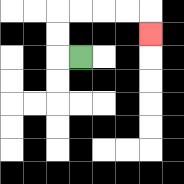{'start': '[3, 2]', 'end': '[6, 1]', 'path_directions': 'L,U,U,R,R,R,R,D', 'path_coordinates': '[[3, 2], [2, 2], [2, 1], [2, 0], [3, 0], [4, 0], [5, 0], [6, 0], [6, 1]]'}